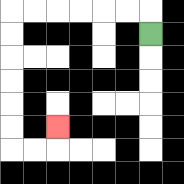{'start': '[6, 1]', 'end': '[2, 5]', 'path_directions': 'U,L,L,L,L,L,L,D,D,D,D,D,D,R,R,U', 'path_coordinates': '[[6, 1], [6, 0], [5, 0], [4, 0], [3, 0], [2, 0], [1, 0], [0, 0], [0, 1], [0, 2], [0, 3], [0, 4], [0, 5], [0, 6], [1, 6], [2, 6], [2, 5]]'}